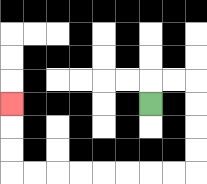{'start': '[6, 4]', 'end': '[0, 4]', 'path_directions': 'U,R,R,D,D,D,D,L,L,L,L,L,L,L,L,U,U,U', 'path_coordinates': '[[6, 4], [6, 3], [7, 3], [8, 3], [8, 4], [8, 5], [8, 6], [8, 7], [7, 7], [6, 7], [5, 7], [4, 7], [3, 7], [2, 7], [1, 7], [0, 7], [0, 6], [0, 5], [0, 4]]'}